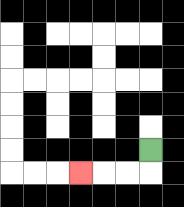{'start': '[6, 6]', 'end': '[3, 7]', 'path_directions': 'D,L,L,L', 'path_coordinates': '[[6, 6], [6, 7], [5, 7], [4, 7], [3, 7]]'}